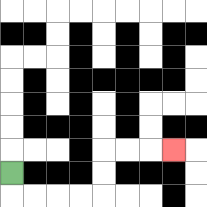{'start': '[0, 7]', 'end': '[7, 6]', 'path_directions': 'D,R,R,R,R,U,U,R,R,R', 'path_coordinates': '[[0, 7], [0, 8], [1, 8], [2, 8], [3, 8], [4, 8], [4, 7], [4, 6], [5, 6], [6, 6], [7, 6]]'}